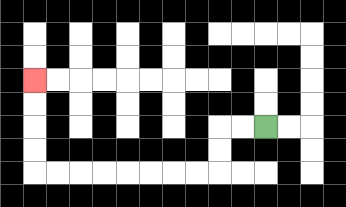{'start': '[11, 5]', 'end': '[1, 3]', 'path_directions': 'L,L,D,D,L,L,L,L,L,L,L,L,U,U,U,U', 'path_coordinates': '[[11, 5], [10, 5], [9, 5], [9, 6], [9, 7], [8, 7], [7, 7], [6, 7], [5, 7], [4, 7], [3, 7], [2, 7], [1, 7], [1, 6], [1, 5], [1, 4], [1, 3]]'}